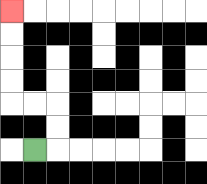{'start': '[1, 6]', 'end': '[0, 0]', 'path_directions': 'R,U,U,L,L,U,U,U,U', 'path_coordinates': '[[1, 6], [2, 6], [2, 5], [2, 4], [1, 4], [0, 4], [0, 3], [0, 2], [0, 1], [0, 0]]'}